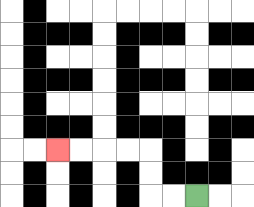{'start': '[8, 8]', 'end': '[2, 6]', 'path_directions': 'L,L,U,U,L,L,L,L', 'path_coordinates': '[[8, 8], [7, 8], [6, 8], [6, 7], [6, 6], [5, 6], [4, 6], [3, 6], [2, 6]]'}